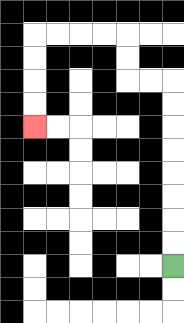{'start': '[7, 11]', 'end': '[1, 5]', 'path_directions': 'U,U,U,U,U,U,U,U,L,L,U,U,L,L,L,L,D,D,D,D', 'path_coordinates': '[[7, 11], [7, 10], [7, 9], [7, 8], [7, 7], [7, 6], [7, 5], [7, 4], [7, 3], [6, 3], [5, 3], [5, 2], [5, 1], [4, 1], [3, 1], [2, 1], [1, 1], [1, 2], [1, 3], [1, 4], [1, 5]]'}